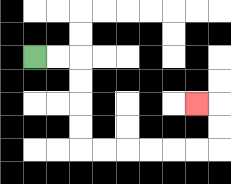{'start': '[1, 2]', 'end': '[8, 4]', 'path_directions': 'R,R,D,D,D,D,R,R,R,R,R,R,U,U,L', 'path_coordinates': '[[1, 2], [2, 2], [3, 2], [3, 3], [3, 4], [3, 5], [3, 6], [4, 6], [5, 6], [6, 6], [7, 6], [8, 6], [9, 6], [9, 5], [9, 4], [8, 4]]'}